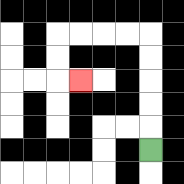{'start': '[6, 6]', 'end': '[3, 3]', 'path_directions': 'U,U,U,U,U,L,L,L,L,D,D,R', 'path_coordinates': '[[6, 6], [6, 5], [6, 4], [6, 3], [6, 2], [6, 1], [5, 1], [4, 1], [3, 1], [2, 1], [2, 2], [2, 3], [3, 3]]'}